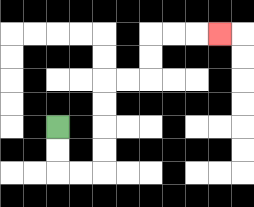{'start': '[2, 5]', 'end': '[9, 1]', 'path_directions': 'D,D,R,R,U,U,U,U,R,R,U,U,R,R,R', 'path_coordinates': '[[2, 5], [2, 6], [2, 7], [3, 7], [4, 7], [4, 6], [4, 5], [4, 4], [4, 3], [5, 3], [6, 3], [6, 2], [6, 1], [7, 1], [8, 1], [9, 1]]'}